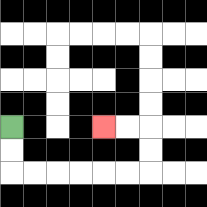{'start': '[0, 5]', 'end': '[4, 5]', 'path_directions': 'D,D,R,R,R,R,R,R,U,U,L,L', 'path_coordinates': '[[0, 5], [0, 6], [0, 7], [1, 7], [2, 7], [3, 7], [4, 7], [5, 7], [6, 7], [6, 6], [6, 5], [5, 5], [4, 5]]'}